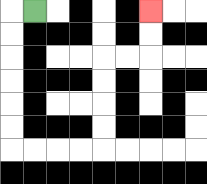{'start': '[1, 0]', 'end': '[6, 0]', 'path_directions': 'L,D,D,D,D,D,D,R,R,R,R,U,U,U,U,R,R,U,U', 'path_coordinates': '[[1, 0], [0, 0], [0, 1], [0, 2], [0, 3], [0, 4], [0, 5], [0, 6], [1, 6], [2, 6], [3, 6], [4, 6], [4, 5], [4, 4], [4, 3], [4, 2], [5, 2], [6, 2], [6, 1], [6, 0]]'}